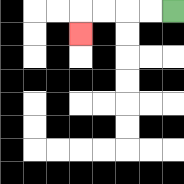{'start': '[7, 0]', 'end': '[3, 1]', 'path_directions': 'L,L,L,L,D', 'path_coordinates': '[[7, 0], [6, 0], [5, 0], [4, 0], [3, 0], [3, 1]]'}